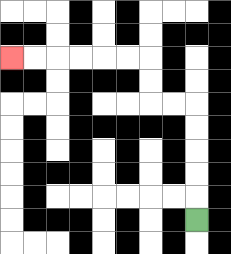{'start': '[8, 9]', 'end': '[0, 2]', 'path_directions': 'U,U,U,U,U,L,L,U,U,L,L,L,L,L,L', 'path_coordinates': '[[8, 9], [8, 8], [8, 7], [8, 6], [8, 5], [8, 4], [7, 4], [6, 4], [6, 3], [6, 2], [5, 2], [4, 2], [3, 2], [2, 2], [1, 2], [0, 2]]'}